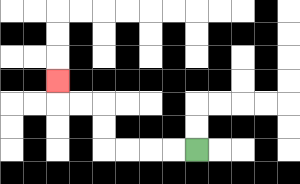{'start': '[8, 6]', 'end': '[2, 3]', 'path_directions': 'L,L,L,L,U,U,L,L,U', 'path_coordinates': '[[8, 6], [7, 6], [6, 6], [5, 6], [4, 6], [4, 5], [4, 4], [3, 4], [2, 4], [2, 3]]'}